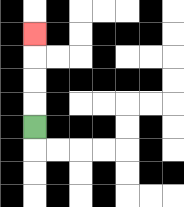{'start': '[1, 5]', 'end': '[1, 1]', 'path_directions': 'U,U,U,U', 'path_coordinates': '[[1, 5], [1, 4], [1, 3], [1, 2], [1, 1]]'}